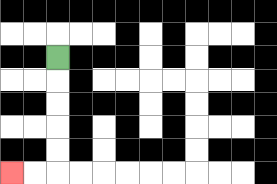{'start': '[2, 2]', 'end': '[0, 7]', 'path_directions': 'D,D,D,D,D,L,L', 'path_coordinates': '[[2, 2], [2, 3], [2, 4], [2, 5], [2, 6], [2, 7], [1, 7], [0, 7]]'}